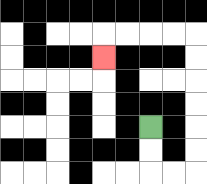{'start': '[6, 5]', 'end': '[4, 2]', 'path_directions': 'D,D,R,R,U,U,U,U,U,U,L,L,L,L,D', 'path_coordinates': '[[6, 5], [6, 6], [6, 7], [7, 7], [8, 7], [8, 6], [8, 5], [8, 4], [8, 3], [8, 2], [8, 1], [7, 1], [6, 1], [5, 1], [4, 1], [4, 2]]'}